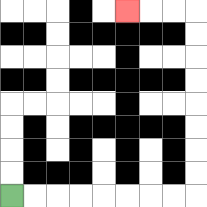{'start': '[0, 8]', 'end': '[5, 0]', 'path_directions': 'R,R,R,R,R,R,R,R,U,U,U,U,U,U,U,U,L,L,L', 'path_coordinates': '[[0, 8], [1, 8], [2, 8], [3, 8], [4, 8], [5, 8], [6, 8], [7, 8], [8, 8], [8, 7], [8, 6], [8, 5], [8, 4], [8, 3], [8, 2], [8, 1], [8, 0], [7, 0], [6, 0], [5, 0]]'}